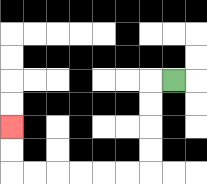{'start': '[7, 3]', 'end': '[0, 5]', 'path_directions': 'L,D,D,D,D,L,L,L,L,L,L,U,U', 'path_coordinates': '[[7, 3], [6, 3], [6, 4], [6, 5], [6, 6], [6, 7], [5, 7], [4, 7], [3, 7], [2, 7], [1, 7], [0, 7], [0, 6], [0, 5]]'}